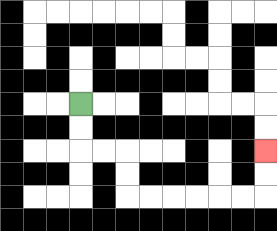{'start': '[3, 4]', 'end': '[11, 6]', 'path_directions': 'D,D,R,R,D,D,R,R,R,R,R,R,U,U', 'path_coordinates': '[[3, 4], [3, 5], [3, 6], [4, 6], [5, 6], [5, 7], [5, 8], [6, 8], [7, 8], [8, 8], [9, 8], [10, 8], [11, 8], [11, 7], [11, 6]]'}